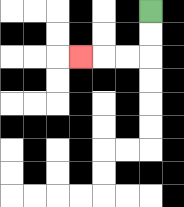{'start': '[6, 0]', 'end': '[3, 2]', 'path_directions': 'D,D,L,L,L', 'path_coordinates': '[[6, 0], [6, 1], [6, 2], [5, 2], [4, 2], [3, 2]]'}